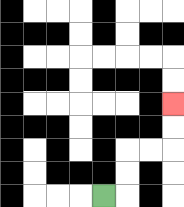{'start': '[4, 8]', 'end': '[7, 4]', 'path_directions': 'R,U,U,R,R,U,U', 'path_coordinates': '[[4, 8], [5, 8], [5, 7], [5, 6], [6, 6], [7, 6], [7, 5], [7, 4]]'}